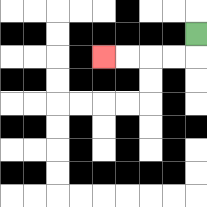{'start': '[8, 1]', 'end': '[4, 2]', 'path_directions': 'D,L,L,L,L', 'path_coordinates': '[[8, 1], [8, 2], [7, 2], [6, 2], [5, 2], [4, 2]]'}